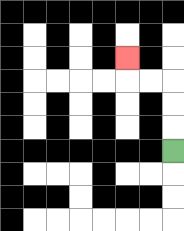{'start': '[7, 6]', 'end': '[5, 2]', 'path_directions': 'U,U,U,L,L,U', 'path_coordinates': '[[7, 6], [7, 5], [7, 4], [7, 3], [6, 3], [5, 3], [5, 2]]'}